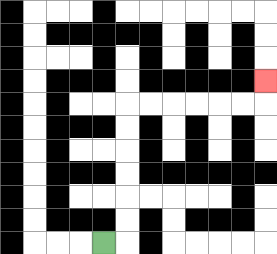{'start': '[4, 10]', 'end': '[11, 3]', 'path_directions': 'R,U,U,U,U,U,U,R,R,R,R,R,R,U', 'path_coordinates': '[[4, 10], [5, 10], [5, 9], [5, 8], [5, 7], [5, 6], [5, 5], [5, 4], [6, 4], [7, 4], [8, 4], [9, 4], [10, 4], [11, 4], [11, 3]]'}